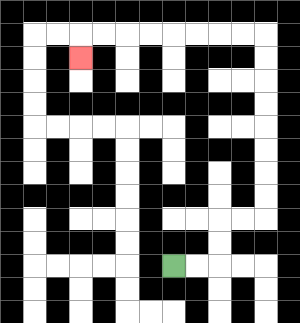{'start': '[7, 11]', 'end': '[3, 2]', 'path_directions': 'R,R,U,U,R,R,U,U,U,U,U,U,U,U,L,L,L,L,L,L,L,L,D', 'path_coordinates': '[[7, 11], [8, 11], [9, 11], [9, 10], [9, 9], [10, 9], [11, 9], [11, 8], [11, 7], [11, 6], [11, 5], [11, 4], [11, 3], [11, 2], [11, 1], [10, 1], [9, 1], [8, 1], [7, 1], [6, 1], [5, 1], [4, 1], [3, 1], [3, 2]]'}